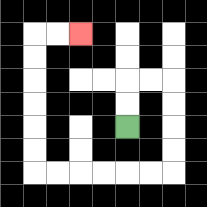{'start': '[5, 5]', 'end': '[3, 1]', 'path_directions': 'U,U,R,R,D,D,D,D,L,L,L,L,L,L,U,U,U,U,U,U,R,R', 'path_coordinates': '[[5, 5], [5, 4], [5, 3], [6, 3], [7, 3], [7, 4], [7, 5], [7, 6], [7, 7], [6, 7], [5, 7], [4, 7], [3, 7], [2, 7], [1, 7], [1, 6], [1, 5], [1, 4], [1, 3], [1, 2], [1, 1], [2, 1], [3, 1]]'}